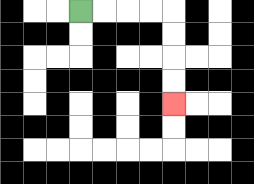{'start': '[3, 0]', 'end': '[7, 4]', 'path_directions': 'R,R,R,R,D,D,D,D', 'path_coordinates': '[[3, 0], [4, 0], [5, 0], [6, 0], [7, 0], [7, 1], [7, 2], [7, 3], [7, 4]]'}